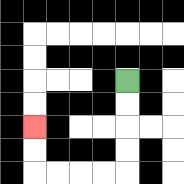{'start': '[5, 3]', 'end': '[1, 5]', 'path_directions': 'D,D,D,D,L,L,L,L,U,U', 'path_coordinates': '[[5, 3], [5, 4], [5, 5], [5, 6], [5, 7], [4, 7], [3, 7], [2, 7], [1, 7], [1, 6], [1, 5]]'}